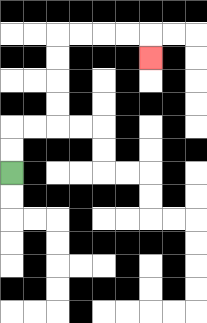{'start': '[0, 7]', 'end': '[6, 2]', 'path_directions': 'U,U,R,R,U,U,U,U,R,R,R,R,D', 'path_coordinates': '[[0, 7], [0, 6], [0, 5], [1, 5], [2, 5], [2, 4], [2, 3], [2, 2], [2, 1], [3, 1], [4, 1], [5, 1], [6, 1], [6, 2]]'}